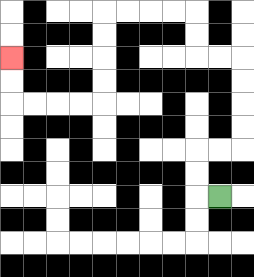{'start': '[9, 8]', 'end': '[0, 2]', 'path_directions': 'L,U,U,R,R,U,U,U,U,L,L,U,U,L,L,L,L,D,D,D,D,L,L,L,L,U,U', 'path_coordinates': '[[9, 8], [8, 8], [8, 7], [8, 6], [9, 6], [10, 6], [10, 5], [10, 4], [10, 3], [10, 2], [9, 2], [8, 2], [8, 1], [8, 0], [7, 0], [6, 0], [5, 0], [4, 0], [4, 1], [4, 2], [4, 3], [4, 4], [3, 4], [2, 4], [1, 4], [0, 4], [0, 3], [0, 2]]'}